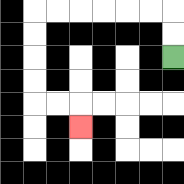{'start': '[7, 2]', 'end': '[3, 5]', 'path_directions': 'U,U,L,L,L,L,L,L,D,D,D,D,R,R,D', 'path_coordinates': '[[7, 2], [7, 1], [7, 0], [6, 0], [5, 0], [4, 0], [3, 0], [2, 0], [1, 0], [1, 1], [1, 2], [1, 3], [1, 4], [2, 4], [3, 4], [3, 5]]'}